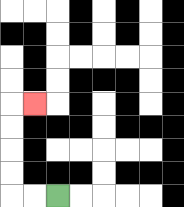{'start': '[2, 8]', 'end': '[1, 4]', 'path_directions': 'L,L,U,U,U,U,R', 'path_coordinates': '[[2, 8], [1, 8], [0, 8], [0, 7], [0, 6], [0, 5], [0, 4], [1, 4]]'}